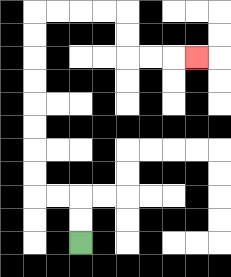{'start': '[3, 10]', 'end': '[8, 2]', 'path_directions': 'U,U,L,L,U,U,U,U,U,U,U,U,R,R,R,R,D,D,R,R,R', 'path_coordinates': '[[3, 10], [3, 9], [3, 8], [2, 8], [1, 8], [1, 7], [1, 6], [1, 5], [1, 4], [1, 3], [1, 2], [1, 1], [1, 0], [2, 0], [3, 0], [4, 0], [5, 0], [5, 1], [5, 2], [6, 2], [7, 2], [8, 2]]'}